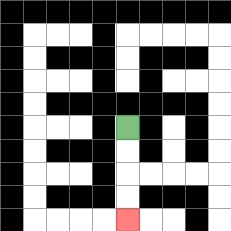{'start': '[5, 5]', 'end': '[5, 9]', 'path_directions': 'D,D,D,D', 'path_coordinates': '[[5, 5], [5, 6], [5, 7], [5, 8], [5, 9]]'}